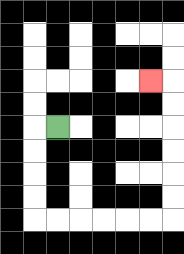{'start': '[2, 5]', 'end': '[6, 3]', 'path_directions': 'L,D,D,D,D,R,R,R,R,R,R,U,U,U,U,U,U,L', 'path_coordinates': '[[2, 5], [1, 5], [1, 6], [1, 7], [1, 8], [1, 9], [2, 9], [3, 9], [4, 9], [5, 9], [6, 9], [7, 9], [7, 8], [7, 7], [7, 6], [7, 5], [7, 4], [7, 3], [6, 3]]'}